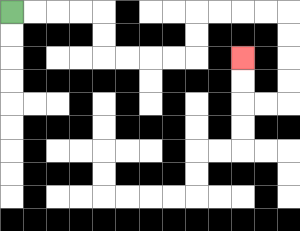{'start': '[0, 0]', 'end': '[10, 2]', 'path_directions': 'R,R,R,R,D,D,R,R,R,R,U,U,R,R,R,R,D,D,D,D,L,L,U,U', 'path_coordinates': '[[0, 0], [1, 0], [2, 0], [3, 0], [4, 0], [4, 1], [4, 2], [5, 2], [6, 2], [7, 2], [8, 2], [8, 1], [8, 0], [9, 0], [10, 0], [11, 0], [12, 0], [12, 1], [12, 2], [12, 3], [12, 4], [11, 4], [10, 4], [10, 3], [10, 2]]'}